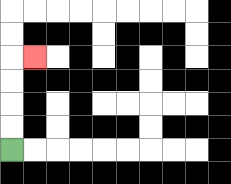{'start': '[0, 6]', 'end': '[1, 2]', 'path_directions': 'U,U,U,U,R', 'path_coordinates': '[[0, 6], [0, 5], [0, 4], [0, 3], [0, 2], [1, 2]]'}